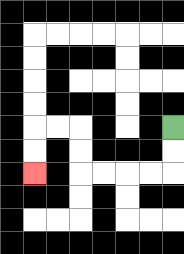{'start': '[7, 5]', 'end': '[1, 7]', 'path_directions': 'D,D,L,L,L,L,U,U,L,L,D,D', 'path_coordinates': '[[7, 5], [7, 6], [7, 7], [6, 7], [5, 7], [4, 7], [3, 7], [3, 6], [3, 5], [2, 5], [1, 5], [1, 6], [1, 7]]'}